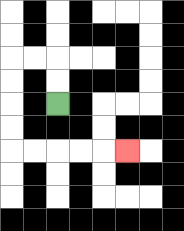{'start': '[2, 4]', 'end': '[5, 6]', 'path_directions': 'U,U,L,L,D,D,D,D,R,R,R,R,R', 'path_coordinates': '[[2, 4], [2, 3], [2, 2], [1, 2], [0, 2], [0, 3], [0, 4], [0, 5], [0, 6], [1, 6], [2, 6], [3, 6], [4, 6], [5, 6]]'}